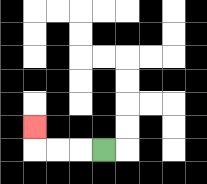{'start': '[4, 6]', 'end': '[1, 5]', 'path_directions': 'L,L,L,U', 'path_coordinates': '[[4, 6], [3, 6], [2, 6], [1, 6], [1, 5]]'}